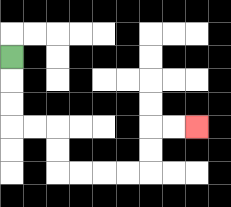{'start': '[0, 2]', 'end': '[8, 5]', 'path_directions': 'D,D,D,R,R,D,D,R,R,R,R,U,U,R,R', 'path_coordinates': '[[0, 2], [0, 3], [0, 4], [0, 5], [1, 5], [2, 5], [2, 6], [2, 7], [3, 7], [4, 7], [5, 7], [6, 7], [6, 6], [6, 5], [7, 5], [8, 5]]'}